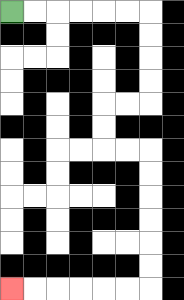{'start': '[0, 0]', 'end': '[0, 12]', 'path_directions': 'R,R,R,R,R,R,D,D,D,D,L,L,D,D,R,R,D,D,D,D,D,D,L,L,L,L,L,L', 'path_coordinates': '[[0, 0], [1, 0], [2, 0], [3, 0], [4, 0], [5, 0], [6, 0], [6, 1], [6, 2], [6, 3], [6, 4], [5, 4], [4, 4], [4, 5], [4, 6], [5, 6], [6, 6], [6, 7], [6, 8], [6, 9], [6, 10], [6, 11], [6, 12], [5, 12], [4, 12], [3, 12], [2, 12], [1, 12], [0, 12]]'}